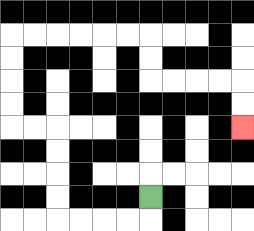{'start': '[6, 8]', 'end': '[10, 5]', 'path_directions': 'D,L,L,L,L,U,U,U,U,L,L,U,U,U,U,R,R,R,R,R,R,D,D,R,R,R,R,D,D', 'path_coordinates': '[[6, 8], [6, 9], [5, 9], [4, 9], [3, 9], [2, 9], [2, 8], [2, 7], [2, 6], [2, 5], [1, 5], [0, 5], [0, 4], [0, 3], [0, 2], [0, 1], [1, 1], [2, 1], [3, 1], [4, 1], [5, 1], [6, 1], [6, 2], [6, 3], [7, 3], [8, 3], [9, 3], [10, 3], [10, 4], [10, 5]]'}